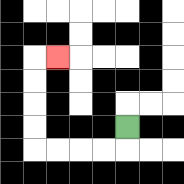{'start': '[5, 5]', 'end': '[2, 2]', 'path_directions': 'D,L,L,L,L,U,U,U,U,R', 'path_coordinates': '[[5, 5], [5, 6], [4, 6], [3, 6], [2, 6], [1, 6], [1, 5], [1, 4], [1, 3], [1, 2], [2, 2]]'}